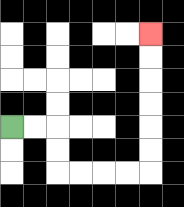{'start': '[0, 5]', 'end': '[6, 1]', 'path_directions': 'R,R,D,D,R,R,R,R,U,U,U,U,U,U', 'path_coordinates': '[[0, 5], [1, 5], [2, 5], [2, 6], [2, 7], [3, 7], [4, 7], [5, 7], [6, 7], [6, 6], [6, 5], [6, 4], [6, 3], [6, 2], [6, 1]]'}